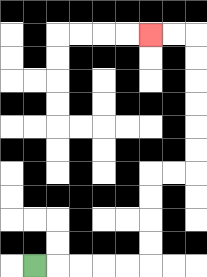{'start': '[1, 11]', 'end': '[6, 1]', 'path_directions': 'R,R,R,R,R,U,U,U,U,R,R,U,U,U,U,U,U,L,L', 'path_coordinates': '[[1, 11], [2, 11], [3, 11], [4, 11], [5, 11], [6, 11], [6, 10], [6, 9], [6, 8], [6, 7], [7, 7], [8, 7], [8, 6], [8, 5], [8, 4], [8, 3], [8, 2], [8, 1], [7, 1], [6, 1]]'}